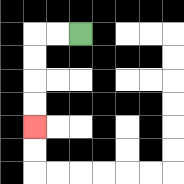{'start': '[3, 1]', 'end': '[1, 5]', 'path_directions': 'L,L,D,D,D,D', 'path_coordinates': '[[3, 1], [2, 1], [1, 1], [1, 2], [1, 3], [1, 4], [1, 5]]'}